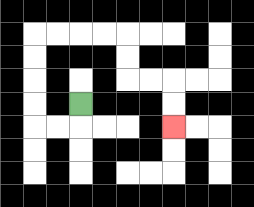{'start': '[3, 4]', 'end': '[7, 5]', 'path_directions': 'D,L,L,U,U,U,U,R,R,R,R,D,D,R,R,D,D', 'path_coordinates': '[[3, 4], [3, 5], [2, 5], [1, 5], [1, 4], [1, 3], [1, 2], [1, 1], [2, 1], [3, 1], [4, 1], [5, 1], [5, 2], [5, 3], [6, 3], [7, 3], [7, 4], [7, 5]]'}